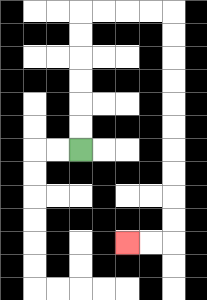{'start': '[3, 6]', 'end': '[5, 10]', 'path_directions': 'U,U,U,U,U,U,R,R,R,R,D,D,D,D,D,D,D,D,D,D,L,L', 'path_coordinates': '[[3, 6], [3, 5], [3, 4], [3, 3], [3, 2], [3, 1], [3, 0], [4, 0], [5, 0], [6, 0], [7, 0], [7, 1], [7, 2], [7, 3], [7, 4], [7, 5], [7, 6], [7, 7], [7, 8], [7, 9], [7, 10], [6, 10], [5, 10]]'}